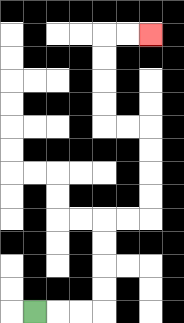{'start': '[1, 13]', 'end': '[6, 1]', 'path_directions': 'R,R,R,U,U,U,U,R,R,U,U,U,U,L,L,U,U,U,U,R,R', 'path_coordinates': '[[1, 13], [2, 13], [3, 13], [4, 13], [4, 12], [4, 11], [4, 10], [4, 9], [5, 9], [6, 9], [6, 8], [6, 7], [6, 6], [6, 5], [5, 5], [4, 5], [4, 4], [4, 3], [4, 2], [4, 1], [5, 1], [6, 1]]'}